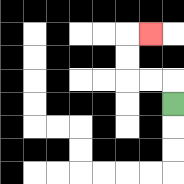{'start': '[7, 4]', 'end': '[6, 1]', 'path_directions': 'U,L,L,U,U,R', 'path_coordinates': '[[7, 4], [7, 3], [6, 3], [5, 3], [5, 2], [5, 1], [6, 1]]'}